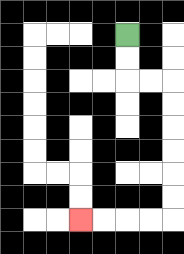{'start': '[5, 1]', 'end': '[3, 9]', 'path_directions': 'D,D,R,R,D,D,D,D,D,D,L,L,L,L', 'path_coordinates': '[[5, 1], [5, 2], [5, 3], [6, 3], [7, 3], [7, 4], [7, 5], [7, 6], [7, 7], [7, 8], [7, 9], [6, 9], [5, 9], [4, 9], [3, 9]]'}